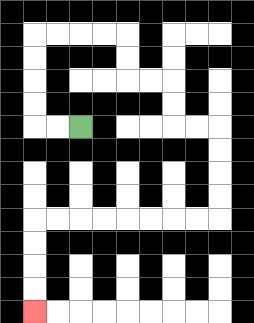{'start': '[3, 5]', 'end': '[1, 13]', 'path_directions': 'L,L,U,U,U,U,R,R,R,R,D,D,R,R,D,D,R,R,D,D,D,D,L,L,L,L,L,L,L,L,D,D,D,D', 'path_coordinates': '[[3, 5], [2, 5], [1, 5], [1, 4], [1, 3], [1, 2], [1, 1], [2, 1], [3, 1], [4, 1], [5, 1], [5, 2], [5, 3], [6, 3], [7, 3], [7, 4], [7, 5], [8, 5], [9, 5], [9, 6], [9, 7], [9, 8], [9, 9], [8, 9], [7, 9], [6, 9], [5, 9], [4, 9], [3, 9], [2, 9], [1, 9], [1, 10], [1, 11], [1, 12], [1, 13]]'}